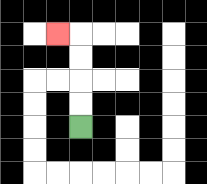{'start': '[3, 5]', 'end': '[2, 1]', 'path_directions': 'U,U,U,U,L', 'path_coordinates': '[[3, 5], [3, 4], [3, 3], [3, 2], [3, 1], [2, 1]]'}